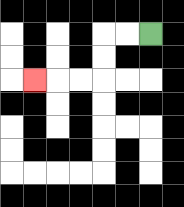{'start': '[6, 1]', 'end': '[1, 3]', 'path_directions': 'L,L,D,D,L,L,L', 'path_coordinates': '[[6, 1], [5, 1], [4, 1], [4, 2], [4, 3], [3, 3], [2, 3], [1, 3]]'}